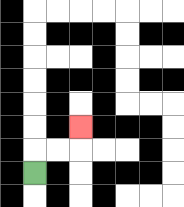{'start': '[1, 7]', 'end': '[3, 5]', 'path_directions': 'U,R,R,U', 'path_coordinates': '[[1, 7], [1, 6], [2, 6], [3, 6], [3, 5]]'}